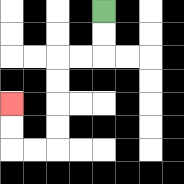{'start': '[4, 0]', 'end': '[0, 4]', 'path_directions': 'D,D,L,L,D,D,D,D,L,L,U,U', 'path_coordinates': '[[4, 0], [4, 1], [4, 2], [3, 2], [2, 2], [2, 3], [2, 4], [2, 5], [2, 6], [1, 6], [0, 6], [0, 5], [0, 4]]'}